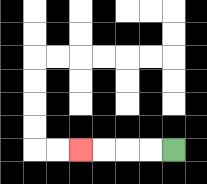{'start': '[7, 6]', 'end': '[3, 6]', 'path_directions': 'L,L,L,L', 'path_coordinates': '[[7, 6], [6, 6], [5, 6], [4, 6], [3, 6]]'}